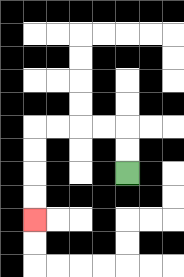{'start': '[5, 7]', 'end': '[1, 9]', 'path_directions': 'U,U,L,L,L,L,D,D,D,D', 'path_coordinates': '[[5, 7], [5, 6], [5, 5], [4, 5], [3, 5], [2, 5], [1, 5], [1, 6], [1, 7], [1, 8], [1, 9]]'}